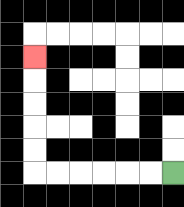{'start': '[7, 7]', 'end': '[1, 2]', 'path_directions': 'L,L,L,L,L,L,U,U,U,U,U', 'path_coordinates': '[[7, 7], [6, 7], [5, 7], [4, 7], [3, 7], [2, 7], [1, 7], [1, 6], [1, 5], [1, 4], [1, 3], [1, 2]]'}